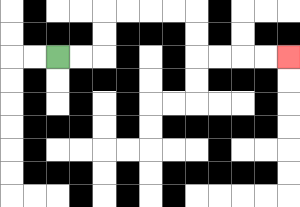{'start': '[2, 2]', 'end': '[12, 2]', 'path_directions': 'R,R,U,U,R,R,R,R,D,D,R,R,R,R', 'path_coordinates': '[[2, 2], [3, 2], [4, 2], [4, 1], [4, 0], [5, 0], [6, 0], [7, 0], [8, 0], [8, 1], [8, 2], [9, 2], [10, 2], [11, 2], [12, 2]]'}